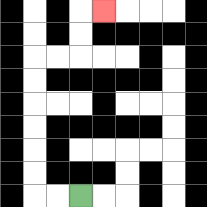{'start': '[3, 8]', 'end': '[4, 0]', 'path_directions': 'L,L,U,U,U,U,U,U,R,R,U,U,R', 'path_coordinates': '[[3, 8], [2, 8], [1, 8], [1, 7], [1, 6], [1, 5], [1, 4], [1, 3], [1, 2], [2, 2], [3, 2], [3, 1], [3, 0], [4, 0]]'}